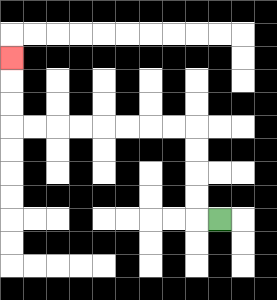{'start': '[9, 9]', 'end': '[0, 2]', 'path_directions': 'L,U,U,U,U,L,L,L,L,L,L,L,L,U,U,U', 'path_coordinates': '[[9, 9], [8, 9], [8, 8], [8, 7], [8, 6], [8, 5], [7, 5], [6, 5], [5, 5], [4, 5], [3, 5], [2, 5], [1, 5], [0, 5], [0, 4], [0, 3], [0, 2]]'}